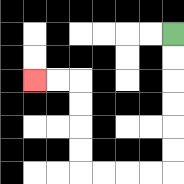{'start': '[7, 1]', 'end': '[1, 3]', 'path_directions': 'D,D,D,D,D,D,L,L,L,L,U,U,U,U,L,L', 'path_coordinates': '[[7, 1], [7, 2], [7, 3], [7, 4], [7, 5], [7, 6], [7, 7], [6, 7], [5, 7], [4, 7], [3, 7], [3, 6], [3, 5], [3, 4], [3, 3], [2, 3], [1, 3]]'}